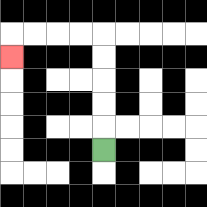{'start': '[4, 6]', 'end': '[0, 2]', 'path_directions': 'U,U,U,U,U,L,L,L,L,D', 'path_coordinates': '[[4, 6], [4, 5], [4, 4], [4, 3], [4, 2], [4, 1], [3, 1], [2, 1], [1, 1], [0, 1], [0, 2]]'}